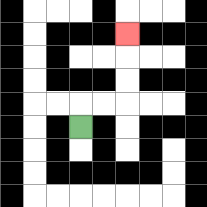{'start': '[3, 5]', 'end': '[5, 1]', 'path_directions': 'U,R,R,U,U,U', 'path_coordinates': '[[3, 5], [3, 4], [4, 4], [5, 4], [5, 3], [5, 2], [5, 1]]'}